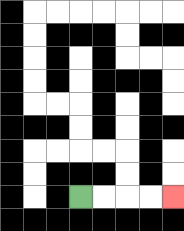{'start': '[3, 8]', 'end': '[7, 8]', 'path_directions': 'R,R,R,R', 'path_coordinates': '[[3, 8], [4, 8], [5, 8], [6, 8], [7, 8]]'}